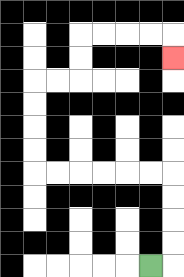{'start': '[6, 11]', 'end': '[7, 2]', 'path_directions': 'R,U,U,U,U,L,L,L,L,L,L,U,U,U,U,R,R,U,U,R,R,R,R,D', 'path_coordinates': '[[6, 11], [7, 11], [7, 10], [7, 9], [7, 8], [7, 7], [6, 7], [5, 7], [4, 7], [3, 7], [2, 7], [1, 7], [1, 6], [1, 5], [1, 4], [1, 3], [2, 3], [3, 3], [3, 2], [3, 1], [4, 1], [5, 1], [6, 1], [7, 1], [7, 2]]'}